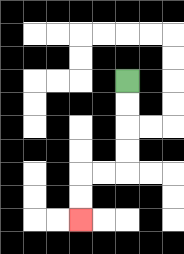{'start': '[5, 3]', 'end': '[3, 9]', 'path_directions': 'D,D,D,D,L,L,D,D', 'path_coordinates': '[[5, 3], [5, 4], [5, 5], [5, 6], [5, 7], [4, 7], [3, 7], [3, 8], [3, 9]]'}